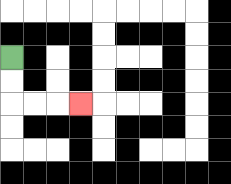{'start': '[0, 2]', 'end': '[3, 4]', 'path_directions': 'D,D,R,R,R', 'path_coordinates': '[[0, 2], [0, 3], [0, 4], [1, 4], [2, 4], [3, 4]]'}